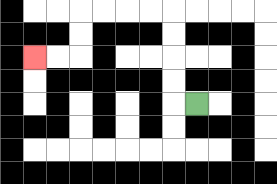{'start': '[8, 4]', 'end': '[1, 2]', 'path_directions': 'L,U,U,U,U,L,L,L,L,D,D,L,L', 'path_coordinates': '[[8, 4], [7, 4], [7, 3], [7, 2], [7, 1], [7, 0], [6, 0], [5, 0], [4, 0], [3, 0], [3, 1], [3, 2], [2, 2], [1, 2]]'}